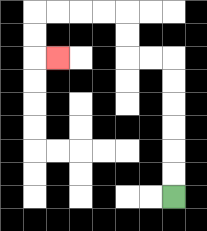{'start': '[7, 8]', 'end': '[2, 2]', 'path_directions': 'U,U,U,U,U,U,L,L,U,U,L,L,L,L,D,D,R', 'path_coordinates': '[[7, 8], [7, 7], [7, 6], [7, 5], [7, 4], [7, 3], [7, 2], [6, 2], [5, 2], [5, 1], [5, 0], [4, 0], [3, 0], [2, 0], [1, 0], [1, 1], [1, 2], [2, 2]]'}